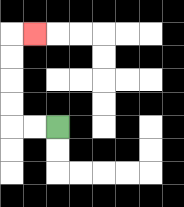{'start': '[2, 5]', 'end': '[1, 1]', 'path_directions': 'L,L,U,U,U,U,R', 'path_coordinates': '[[2, 5], [1, 5], [0, 5], [0, 4], [0, 3], [0, 2], [0, 1], [1, 1]]'}